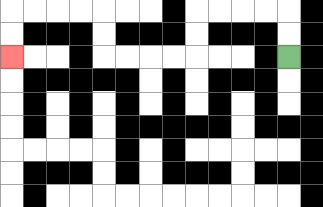{'start': '[12, 2]', 'end': '[0, 2]', 'path_directions': 'U,U,L,L,L,L,D,D,L,L,L,L,U,U,L,L,L,L,D,D', 'path_coordinates': '[[12, 2], [12, 1], [12, 0], [11, 0], [10, 0], [9, 0], [8, 0], [8, 1], [8, 2], [7, 2], [6, 2], [5, 2], [4, 2], [4, 1], [4, 0], [3, 0], [2, 0], [1, 0], [0, 0], [0, 1], [0, 2]]'}